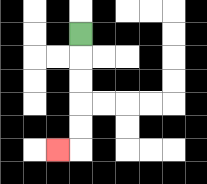{'start': '[3, 1]', 'end': '[2, 6]', 'path_directions': 'D,D,D,D,D,L', 'path_coordinates': '[[3, 1], [3, 2], [3, 3], [3, 4], [3, 5], [3, 6], [2, 6]]'}